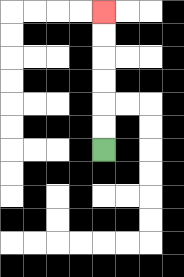{'start': '[4, 6]', 'end': '[4, 0]', 'path_directions': 'U,U,U,U,U,U', 'path_coordinates': '[[4, 6], [4, 5], [4, 4], [4, 3], [4, 2], [4, 1], [4, 0]]'}